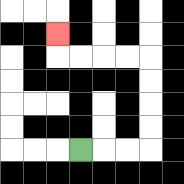{'start': '[3, 6]', 'end': '[2, 1]', 'path_directions': 'R,R,R,U,U,U,U,L,L,L,L,U', 'path_coordinates': '[[3, 6], [4, 6], [5, 6], [6, 6], [6, 5], [6, 4], [6, 3], [6, 2], [5, 2], [4, 2], [3, 2], [2, 2], [2, 1]]'}